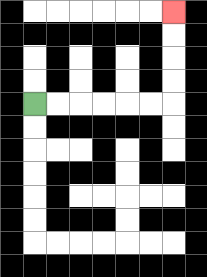{'start': '[1, 4]', 'end': '[7, 0]', 'path_directions': 'R,R,R,R,R,R,U,U,U,U', 'path_coordinates': '[[1, 4], [2, 4], [3, 4], [4, 4], [5, 4], [6, 4], [7, 4], [7, 3], [7, 2], [7, 1], [7, 0]]'}